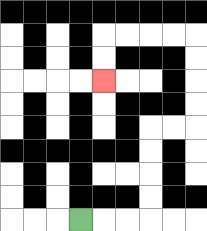{'start': '[3, 9]', 'end': '[4, 3]', 'path_directions': 'R,R,R,U,U,U,U,R,R,U,U,U,U,L,L,L,L,D,D', 'path_coordinates': '[[3, 9], [4, 9], [5, 9], [6, 9], [6, 8], [6, 7], [6, 6], [6, 5], [7, 5], [8, 5], [8, 4], [8, 3], [8, 2], [8, 1], [7, 1], [6, 1], [5, 1], [4, 1], [4, 2], [4, 3]]'}